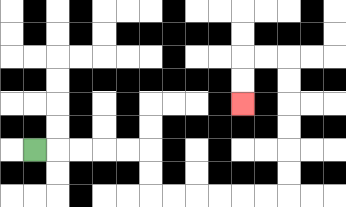{'start': '[1, 6]', 'end': '[10, 4]', 'path_directions': 'R,R,R,R,R,D,D,R,R,R,R,R,R,U,U,U,U,U,U,L,L,D,D', 'path_coordinates': '[[1, 6], [2, 6], [3, 6], [4, 6], [5, 6], [6, 6], [6, 7], [6, 8], [7, 8], [8, 8], [9, 8], [10, 8], [11, 8], [12, 8], [12, 7], [12, 6], [12, 5], [12, 4], [12, 3], [12, 2], [11, 2], [10, 2], [10, 3], [10, 4]]'}